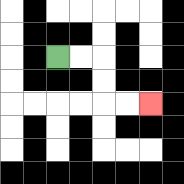{'start': '[2, 2]', 'end': '[6, 4]', 'path_directions': 'R,R,D,D,R,R', 'path_coordinates': '[[2, 2], [3, 2], [4, 2], [4, 3], [4, 4], [5, 4], [6, 4]]'}